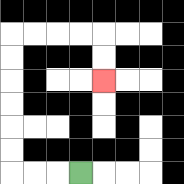{'start': '[3, 7]', 'end': '[4, 3]', 'path_directions': 'L,L,L,U,U,U,U,U,U,R,R,R,R,D,D', 'path_coordinates': '[[3, 7], [2, 7], [1, 7], [0, 7], [0, 6], [0, 5], [0, 4], [0, 3], [0, 2], [0, 1], [1, 1], [2, 1], [3, 1], [4, 1], [4, 2], [4, 3]]'}